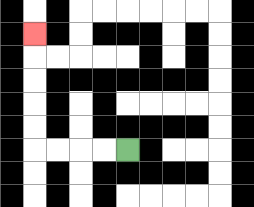{'start': '[5, 6]', 'end': '[1, 1]', 'path_directions': 'L,L,L,L,U,U,U,U,U', 'path_coordinates': '[[5, 6], [4, 6], [3, 6], [2, 6], [1, 6], [1, 5], [1, 4], [1, 3], [1, 2], [1, 1]]'}